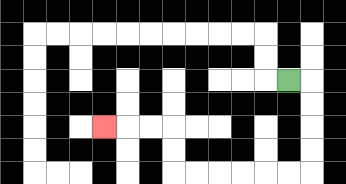{'start': '[12, 3]', 'end': '[4, 5]', 'path_directions': 'R,D,D,D,D,L,L,L,L,L,L,U,U,L,L,L', 'path_coordinates': '[[12, 3], [13, 3], [13, 4], [13, 5], [13, 6], [13, 7], [12, 7], [11, 7], [10, 7], [9, 7], [8, 7], [7, 7], [7, 6], [7, 5], [6, 5], [5, 5], [4, 5]]'}